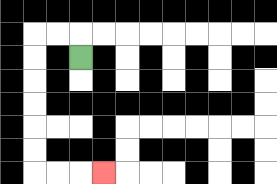{'start': '[3, 2]', 'end': '[4, 7]', 'path_directions': 'U,L,L,D,D,D,D,D,D,R,R,R', 'path_coordinates': '[[3, 2], [3, 1], [2, 1], [1, 1], [1, 2], [1, 3], [1, 4], [1, 5], [1, 6], [1, 7], [2, 7], [3, 7], [4, 7]]'}